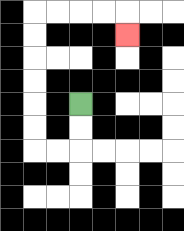{'start': '[3, 4]', 'end': '[5, 1]', 'path_directions': 'D,D,L,L,U,U,U,U,U,U,R,R,R,R,D', 'path_coordinates': '[[3, 4], [3, 5], [3, 6], [2, 6], [1, 6], [1, 5], [1, 4], [1, 3], [1, 2], [1, 1], [1, 0], [2, 0], [3, 0], [4, 0], [5, 0], [5, 1]]'}